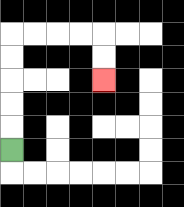{'start': '[0, 6]', 'end': '[4, 3]', 'path_directions': 'U,U,U,U,U,R,R,R,R,D,D', 'path_coordinates': '[[0, 6], [0, 5], [0, 4], [0, 3], [0, 2], [0, 1], [1, 1], [2, 1], [3, 1], [4, 1], [4, 2], [4, 3]]'}